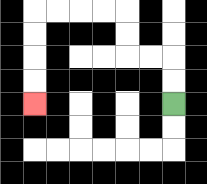{'start': '[7, 4]', 'end': '[1, 4]', 'path_directions': 'U,U,L,L,U,U,L,L,L,L,D,D,D,D', 'path_coordinates': '[[7, 4], [7, 3], [7, 2], [6, 2], [5, 2], [5, 1], [5, 0], [4, 0], [3, 0], [2, 0], [1, 0], [1, 1], [1, 2], [1, 3], [1, 4]]'}